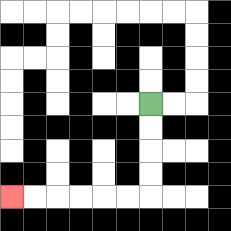{'start': '[6, 4]', 'end': '[0, 8]', 'path_directions': 'D,D,D,D,L,L,L,L,L,L', 'path_coordinates': '[[6, 4], [6, 5], [6, 6], [6, 7], [6, 8], [5, 8], [4, 8], [3, 8], [2, 8], [1, 8], [0, 8]]'}